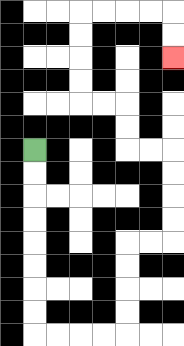{'start': '[1, 6]', 'end': '[7, 2]', 'path_directions': 'D,D,D,D,D,D,D,D,R,R,R,R,U,U,U,U,R,R,U,U,U,U,L,L,U,U,L,L,U,U,U,U,R,R,R,R,D,D', 'path_coordinates': '[[1, 6], [1, 7], [1, 8], [1, 9], [1, 10], [1, 11], [1, 12], [1, 13], [1, 14], [2, 14], [3, 14], [4, 14], [5, 14], [5, 13], [5, 12], [5, 11], [5, 10], [6, 10], [7, 10], [7, 9], [7, 8], [7, 7], [7, 6], [6, 6], [5, 6], [5, 5], [5, 4], [4, 4], [3, 4], [3, 3], [3, 2], [3, 1], [3, 0], [4, 0], [5, 0], [6, 0], [7, 0], [7, 1], [7, 2]]'}